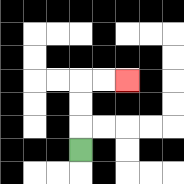{'start': '[3, 6]', 'end': '[5, 3]', 'path_directions': 'U,U,U,R,R', 'path_coordinates': '[[3, 6], [3, 5], [3, 4], [3, 3], [4, 3], [5, 3]]'}